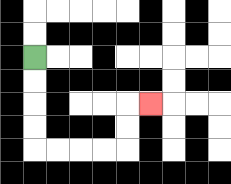{'start': '[1, 2]', 'end': '[6, 4]', 'path_directions': 'D,D,D,D,R,R,R,R,U,U,R', 'path_coordinates': '[[1, 2], [1, 3], [1, 4], [1, 5], [1, 6], [2, 6], [3, 6], [4, 6], [5, 6], [5, 5], [5, 4], [6, 4]]'}